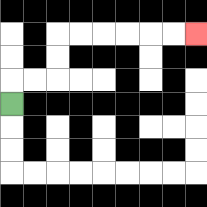{'start': '[0, 4]', 'end': '[8, 1]', 'path_directions': 'U,R,R,U,U,R,R,R,R,R,R', 'path_coordinates': '[[0, 4], [0, 3], [1, 3], [2, 3], [2, 2], [2, 1], [3, 1], [4, 1], [5, 1], [6, 1], [7, 1], [8, 1]]'}